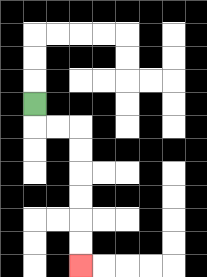{'start': '[1, 4]', 'end': '[3, 11]', 'path_directions': 'D,R,R,D,D,D,D,D,D', 'path_coordinates': '[[1, 4], [1, 5], [2, 5], [3, 5], [3, 6], [3, 7], [3, 8], [3, 9], [3, 10], [3, 11]]'}